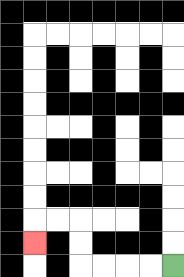{'start': '[7, 11]', 'end': '[1, 10]', 'path_directions': 'L,L,L,L,U,U,L,L,D', 'path_coordinates': '[[7, 11], [6, 11], [5, 11], [4, 11], [3, 11], [3, 10], [3, 9], [2, 9], [1, 9], [1, 10]]'}